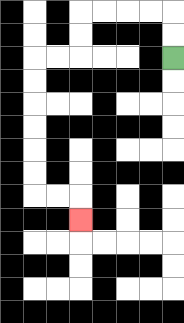{'start': '[7, 2]', 'end': '[3, 9]', 'path_directions': 'U,U,L,L,L,L,D,D,L,L,D,D,D,D,D,D,R,R,D', 'path_coordinates': '[[7, 2], [7, 1], [7, 0], [6, 0], [5, 0], [4, 0], [3, 0], [3, 1], [3, 2], [2, 2], [1, 2], [1, 3], [1, 4], [1, 5], [1, 6], [1, 7], [1, 8], [2, 8], [3, 8], [3, 9]]'}